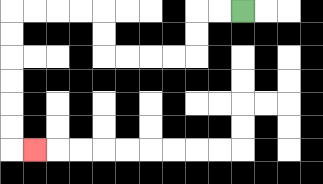{'start': '[10, 0]', 'end': '[1, 6]', 'path_directions': 'L,L,D,D,L,L,L,L,U,U,L,L,L,L,D,D,D,D,D,D,R', 'path_coordinates': '[[10, 0], [9, 0], [8, 0], [8, 1], [8, 2], [7, 2], [6, 2], [5, 2], [4, 2], [4, 1], [4, 0], [3, 0], [2, 0], [1, 0], [0, 0], [0, 1], [0, 2], [0, 3], [0, 4], [0, 5], [0, 6], [1, 6]]'}